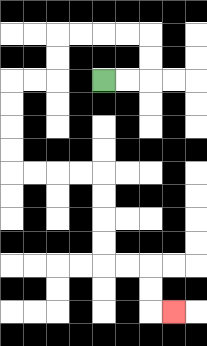{'start': '[4, 3]', 'end': '[7, 13]', 'path_directions': 'R,R,U,U,L,L,L,L,D,D,L,L,D,D,D,D,R,R,R,R,D,D,D,D,R,R,D,D,R', 'path_coordinates': '[[4, 3], [5, 3], [6, 3], [6, 2], [6, 1], [5, 1], [4, 1], [3, 1], [2, 1], [2, 2], [2, 3], [1, 3], [0, 3], [0, 4], [0, 5], [0, 6], [0, 7], [1, 7], [2, 7], [3, 7], [4, 7], [4, 8], [4, 9], [4, 10], [4, 11], [5, 11], [6, 11], [6, 12], [6, 13], [7, 13]]'}